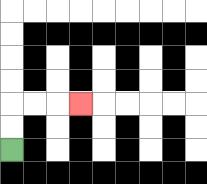{'start': '[0, 6]', 'end': '[3, 4]', 'path_directions': 'U,U,R,R,R', 'path_coordinates': '[[0, 6], [0, 5], [0, 4], [1, 4], [2, 4], [3, 4]]'}